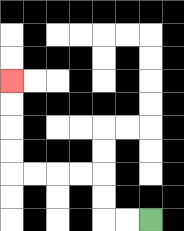{'start': '[6, 9]', 'end': '[0, 3]', 'path_directions': 'L,L,U,U,L,L,L,L,U,U,U,U', 'path_coordinates': '[[6, 9], [5, 9], [4, 9], [4, 8], [4, 7], [3, 7], [2, 7], [1, 7], [0, 7], [0, 6], [0, 5], [0, 4], [0, 3]]'}